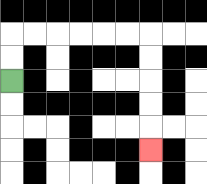{'start': '[0, 3]', 'end': '[6, 6]', 'path_directions': 'U,U,R,R,R,R,R,R,D,D,D,D,D', 'path_coordinates': '[[0, 3], [0, 2], [0, 1], [1, 1], [2, 1], [3, 1], [4, 1], [5, 1], [6, 1], [6, 2], [6, 3], [6, 4], [6, 5], [6, 6]]'}